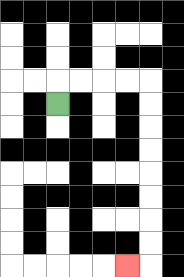{'start': '[2, 4]', 'end': '[5, 11]', 'path_directions': 'U,R,R,R,R,D,D,D,D,D,D,D,D,L', 'path_coordinates': '[[2, 4], [2, 3], [3, 3], [4, 3], [5, 3], [6, 3], [6, 4], [6, 5], [6, 6], [6, 7], [6, 8], [6, 9], [6, 10], [6, 11], [5, 11]]'}